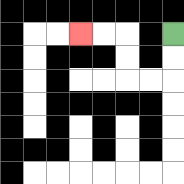{'start': '[7, 1]', 'end': '[3, 1]', 'path_directions': 'D,D,L,L,U,U,L,L', 'path_coordinates': '[[7, 1], [7, 2], [7, 3], [6, 3], [5, 3], [5, 2], [5, 1], [4, 1], [3, 1]]'}